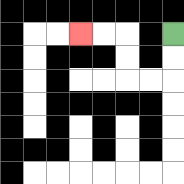{'start': '[7, 1]', 'end': '[3, 1]', 'path_directions': 'D,D,L,L,U,U,L,L', 'path_coordinates': '[[7, 1], [7, 2], [7, 3], [6, 3], [5, 3], [5, 2], [5, 1], [4, 1], [3, 1]]'}